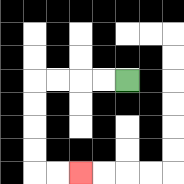{'start': '[5, 3]', 'end': '[3, 7]', 'path_directions': 'L,L,L,L,D,D,D,D,R,R', 'path_coordinates': '[[5, 3], [4, 3], [3, 3], [2, 3], [1, 3], [1, 4], [1, 5], [1, 6], [1, 7], [2, 7], [3, 7]]'}